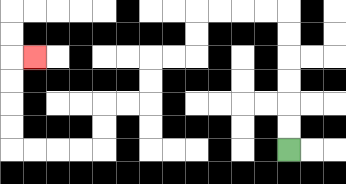{'start': '[12, 6]', 'end': '[1, 2]', 'path_directions': 'U,U,U,U,U,U,L,L,L,L,D,D,L,L,D,D,L,L,D,D,L,L,L,L,U,U,U,U,R', 'path_coordinates': '[[12, 6], [12, 5], [12, 4], [12, 3], [12, 2], [12, 1], [12, 0], [11, 0], [10, 0], [9, 0], [8, 0], [8, 1], [8, 2], [7, 2], [6, 2], [6, 3], [6, 4], [5, 4], [4, 4], [4, 5], [4, 6], [3, 6], [2, 6], [1, 6], [0, 6], [0, 5], [0, 4], [0, 3], [0, 2], [1, 2]]'}